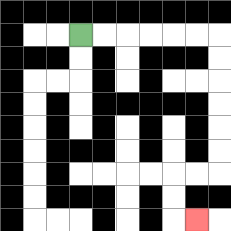{'start': '[3, 1]', 'end': '[8, 9]', 'path_directions': 'R,R,R,R,R,R,D,D,D,D,D,D,L,L,D,D,R', 'path_coordinates': '[[3, 1], [4, 1], [5, 1], [6, 1], [7, 1], [8, 1], [9, 1], [9, 2], [9, 3], [9, 4], [9, 5], [9, 6], [9, 7], [8, 7], [7, 7], [7, 8], [7, 9], [8, 9]]'}